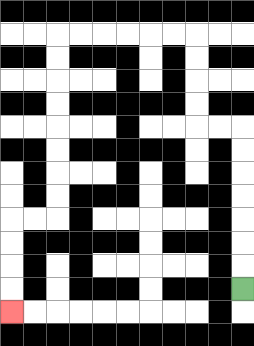{'start': '[10, 12]', 'end': '[0, 13]', 'path_directions': 'U,U,U,U,U,U,U,L,L,U,U,U,U,L,L,L,L,L,L,D,D,D,D,D,D,D,D,L,L,D,D,D,D', 'path_coordinates': '[[10, 12], [10, 11], [10, 10], [10, 9], [10, 8], [10, 7], [10, 6], [10, 5], [9, 5], [8, 5], [8, 4], [8, 3], [8, 2], [8, 1], [7, 1], [6, 1], [5, 1], [4, 1], [3, 1], [2, 1], [2, 2], [2, 3], [2, 4], [2, 5], [2, 6], [2, 7], [2, 8], [2, 9], [1, 9], [0, 9], [0, 10], [0, 11], [0, 12], [0, 13]]'}